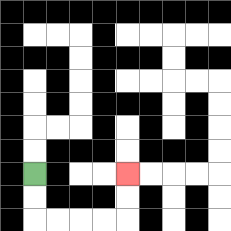{'start': '[1, 7]', 'end': '[5, 7]', 'path_directions': 'D,D,R,R,R,R,U,U', 'path_coordinates': '[[1, 7], [1, 8], [1, 9], [2, 9], [3, 9], [4, 9], [5, 9], [5, 8], [5, 7]]'}